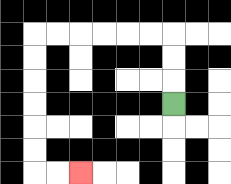{'start': '[7, 4]', 'end': '[3, 7]', 'path_directions': 'U,U,U,L,L,L,L,L,L,D,D,D,D,D,D,R,R', 'path_coordinates': '[[7, 4], [7, 3], [7, 2], [7, 1], [6, 1], [5, 1], [4, 1], [3, 1], [2, 1], [1, 1], [1, 2], [1, 3], [1, 4], [1, 5], [1, 6], [1, 7], [2, 7], [3, 7]]'}